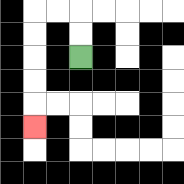{'start': '[3, 2]', 'end': '[1, 5]', 'path_directions': 'U,U,L,L,D,D,D,D,D', 'path_coordinates': '[[3, 2], [3, 1], [3, 0], [2, 0], [1, 0], [1, 1], [1, 2], [1, 3], [1, 4], [1, 5]]'}